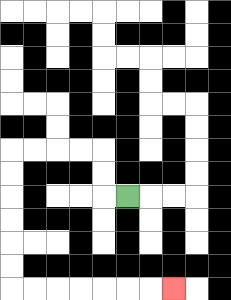{'start': '[5, 8]', 'end': '[7, 12]', 'path_directions': 'L,U,U,L,L,L,L,D,D,D,D,D,D,R,R,R,R,R,R,R', 'path_coordinates': '[[5, 8], [4, 8], [4, 7], [4, 6], [3, 6], [2, 6], [1, 6], [0, 6], [0, 7], [0, 8], [0, 9], [0, 10], [0, 11], [0, 12], [1, 12], [2, 12], [3, 12], [4, 12], [5, 12], [6, 12], [7, 12]]'}